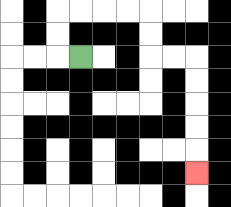{'start': '[3, 2]', 'end': '[8, 7]', 'path_directions': 'L,U,U,R,R,R,R,D,D,R,R,D,D,D,D,D', 'path_coordinates': '[[3, 2], [2, 2], [2, 1], [2, 0], [3, 0], [4, 0], [5, 0], [6, 0], [6, 1], [6, 2], [7, 2], [8, 2], [8, 3], [8, 4], [8, 5], [8, 6], [8, 7]]'}